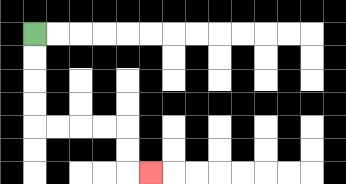{'start': '[1, 1]', 'end': '[6, 7]', 'path_directions': 'D,D,D,D,R,R,R,R,D,D,R', 'path_coordinates': '[[1, 1], [1, 2], [1, 3], [1, 4], [1, 5], [2, 5], [3, 5], [4, 5], [5, 5], [5, 6], [5, 7], [6, 7]]'}